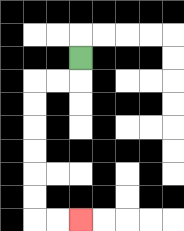{'start': '[3, 2]', 'end': '[3, 9]', 'path_directions': 'D,L,L,D,D,D,D,D,D,R,R', 'path_coordinates': '[[3, 2], [3, 3], [2, 3], [1, 3], [1, 4], [1, 5], [1, 6], [1, 7], [1, 8], [1, 9], [2, 9], [3, 9]]'}